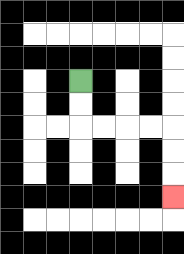{'start': '[3, 3]', 'end': '[7, 8]', 'path_directions': 'D,D,R,R,R,R,D,D,D', 'path_coordinates': '[[3, 3], [3, 4], [3, 5], [4, 5], [5, 5], [6, 5], [7, 5], [7, 6], [7, 7], [7, 8]]'}